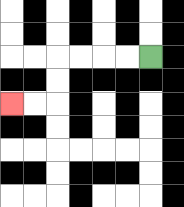{'start': '[6, 2]', 'end': '[0, 4]', 'path_directions': 'L,L,L,L,D,D,L,L', 'path_coordinates': '[[6, 2], [5, 2], [4, 2], [3, 2], [2, 2], [2, 3], [2, 4], [1, 4], [0, 4]]'}